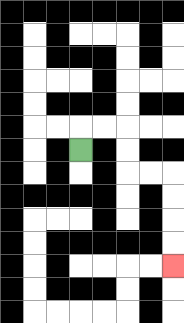{'start': '[3, 6]', 'end': '[7, 11]', 'path_directions': 'U,R,R,D,D,R,R,D,D,D,D', 'path_coordinates': '[[3, 6], [3, 5], [4, 5], [5, 5], [5, 6], [5, 7], [6, 7], [7, 7], [7, 8], [7, 9], [7, 10], [7, 11]]'}